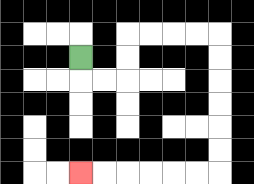{'start': '[3, 2]', 'end': '[3, 7]', 'path_directions': 'D,R,R,U,U,R,R,R,R,D,D,D,D,D,D,L,L,L,L,L,L', 'path_coordinates': '[[3, 2], [3, 3], [4, 3], [5, 3], [5, 2], [5, 1], [6, 1], [7, 1], [8, 1], [9, 1], [9, 2], [9, 3], [9, 4], [9, 5], [9, 6], [9, 7], [8, 7], [7, 7], [6, 7], [5, 7], [4, 7], [3, 7]]'}